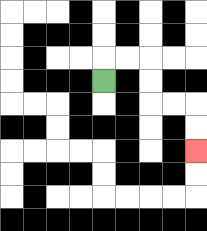{'start': '[4, 3]', 'end': '[8, 6]', 'path_directions': 'U,R,R,D,D,R,R,D,D', 'path_coordinates': '[[4, 3], [4, 2], [5, 2], [6, 2], [6, 3], [6, 4], [7, 4], [8, 4], [8, 5], [8, 6]]'}